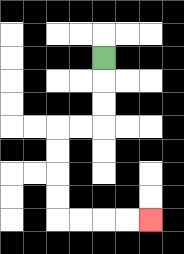{'start': '[4, 2]', 'end': '[6, 9]', 'path_directions': 'D,D,D,L,L,D,D,D,D,R,R,R,R', 'path_coordinates': '[[4, 2], [4, 3], [4, 4], [4, 5], [3, 5], [2, 5], [2, 6], [2, 7], [2, 8], [2, 9], [3, 9], [4, 9], [5, 9], [6, 9]]'}